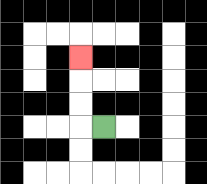{'start': '[4, 5]', 'end': '[3, 2]', 'path_directions': 'L,U,U,U', 'path_coordinates': '[[4, 5], [3, 5], [3, 4], [3, 3], [3, 2]]'}